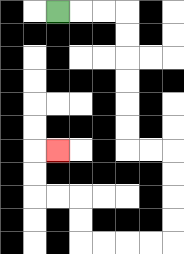{'start': '[2, 0]', 'end': '[2, 6]', 'path_directions': 'R,R,R,D,D,D,D,D,D,R,R,D,D,D,D,L,L,L,L,U,U,L,L,U,U,R', 'path_coordinates': '[[2, 0], [3, 0], [4, 0], [5, 0], [5, 1], [5, 2], [5, 3], [5, 4], [5, 5], [5, 6], [6, 6], [7, 6], [7, 7], [7, 8], [7, 9], [7, 10], [6, 10], [5, 10], [4, 10], [3, 10], [3, 9], [3, 8], [2, 8], [1, 8], [1, 7], [1, 6], [2, 6]]'}